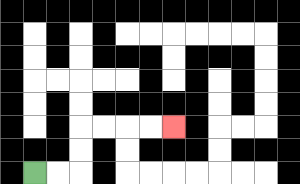{'start': '[1, 7]', 'end': '[7, 5]', 'path_directions': 'R,R,U,U,R,R,R,R', 'path_coordinates': '[[1, 7], [2, 7], [3, 7], [3, 6], [3, 5], [4, 5], [5, 5], [6, 5], [7, 5]]'}